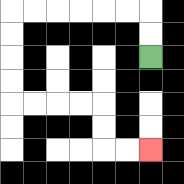{'start': '[6, 2]', 'end': '[6, 6]', 'path_directions': 'U,U,L,L,L,L,L,L,D,D,D,D,R,R,R,R,D,D,R,R', 'path_coordinates': '[[6, 2], [6, 1], [6, 0], [5, 0], [4, 0], [3, 0], [2, 0], [1, 0], [0, 0], [0, 1], [0, 2], [0, 3], [0, 4], [1, 4], [2, 4], [3, 4], [4, 4], [4, 5], [4, 6], [5, 6], [6, 6]]'}